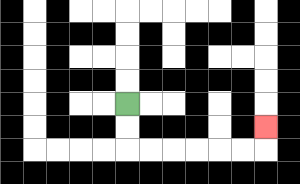{'start': '[5, 4]', 'end': '[11, 5]', 'path_directions': 'D,D,R,R,R,R,R,R,U', 'path_coordinates': '[[5, 4], [5, 5], [5, 6], [6, 6], [7, 6], [8, 6], [9, 6], [10, 6], [11, 6], [11, 5]]'}